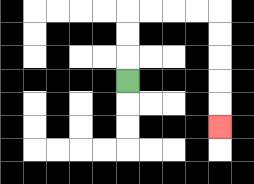{'start': '[5, 3]', 'end': '[9, 5]', 'path_directions': 'U,U,U,R,R,R,R,D,D,D,D,D', 'path_coordinates': '[[5, 3], [5, 2], [5, 1], [5, 0], [6, 0], [7, 0], [8, 0], [9, 0], [9, 1], [9, 2], [9, 3], [9, 4], [9, 5]]'}